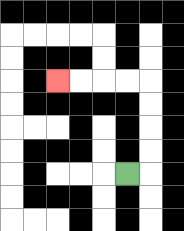{'start': '[5, 7]', 'end': '[2, 3]', 'path_directions': 'R,U,U,U,U,L,L,L,L', 'path_coordinates': '[[5, 7], [6, 7], [6, 6], [6, 5], [6, 4], [6, 3], [5, 3], [4, 3], [3, 3], [2, 3]]'}